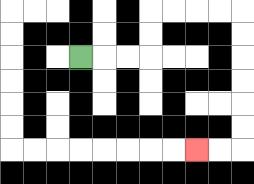{'start': '[3, 2]', 'end': '[8, 6]', 'path_directions': 'R,R,R,U,U,R,R,R,R,D,D,D,D,D,D,L,L', 'path_coordinates': '[[3, 2], [4, 2], [5, 2], [6, 2], [6, 1], [6, 0], [7, 0], [8, 0], [9, 0], [10, 0], [10, 1], [10, 2], [10, 3], [10, 4], [10, 5], [10, 6], [9, 6], [8, 6]]'}